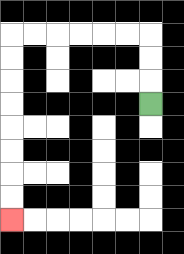{'start': '[6, 4]', 'end': '[0, 9]', 'path_directions': 'U,U,U,L,L,L,L,L,L,D,D,D,D,D,D,D,D', 'path_coordinates': '[[6, 4], [6, 3], [6, 2], [6, 1], [5, 1], [4, 1], [3, 1], [2, 1], [1, 1], [0, 1], [0, 2], [0, 3], [0, 4], [0, 5], [0, 6], [0, 7], [0, 8], [0, 9]]'}